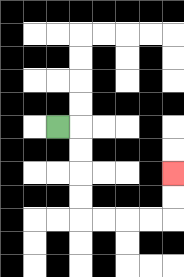{'start': '[2, 5]', 'end': '[7, 7]', 'path_directions': 'R,D,D,D,D,R,R,R,R,U,U', 'path_coordinates': '[[2, 5], [3, 5], [3, 6], [3, 7], [3, 8], [3, 9], [4, 9], [5, 9], [6, 9], [7, 9], [7, 8], [7, 7]]'}